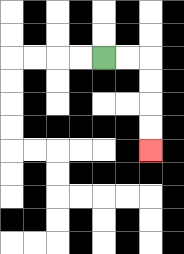{'start': '[4, 2]', 'end': '[6, 6]', 'path_directions': 'R,R,D,D,D,D', 'path_coordinates': '[[4, 2], [5, 2], [6, 2], [6, 3], [6, 4], [6, 5], [6, 6]]'}